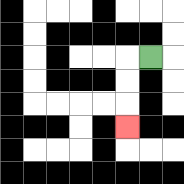{'start': '[6, 2]', 'end': '[5, 5]', 'path_directions': 'L,D,D,D', 'path_coordinates': '[[6, 2], [5, 2], [5, 3], [5, 4], [5, 5]]'}